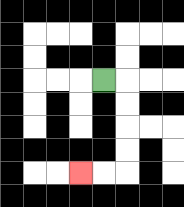{'start': '[4, 3]', 'end': '[3, 7]', 'path_directions': 'R,D,D,D,D,L,L', 'path_coordinates': '[[4, 3], [5, 3], [5, 4], [5, 5], [5, 6], [5, 7], [4, 7], [3, 7]]'}